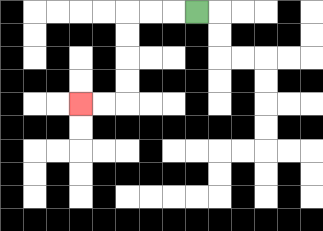{'start': '[8, 0]', 'end': '[3, 4]', 'path_directions': 'L,L,L,D,D,D,D,L,L', 'path_coordinates': '[[8, 0], [7, 0], [6, 0], [5, 0], [5, 1], [5, 2], [5, 3], [5, 4], [4, 4], [3, 4]]'}